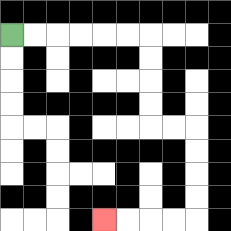{'start': '[0, 1]', 'end': '[4, 9]', 'path_directions': 'R,R,R,R,R,R,D,D,D,D,R,R,D,D,D,D,L,L,L,L', 'path_coordinates': '[[0, 1], [1, 1], [2, 1], [3, 1], [4, 1], [5, 1], [6, 1], [6, 2], [6, 3], [6, 4], [6, 5], [7, 5], [8, 5], [8, 6], [8, 7], [8, 8], [8, 9], [7, 9], [6, 9], [5, 9], [4, 9]]'}